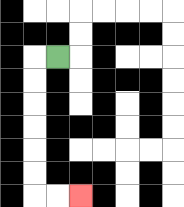{'start': '[2, 2]', 'end': '[3, 8]', 'path_directions': 'L,D,D,D,D,D,D,R,R', 'path_coordinates': '[[2, 2], [1, 2], [1, 3], [1, 4], [1, 5], [1, 6], [1, 7], [1, 8], [2, 8], [3, 8]]'}